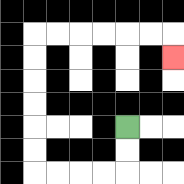{'start': '[5, 5]', 'end': '[7, 2]', 'path_directions': 'D,D,L,L,L,L,U,U,U,U,U,U,R,R,R,R,R,R,D', 'path_coordinates': '[[5, 5], [5, 6], [5, 7], [4, 7], [3, 7], [2, 7], [1, 7], [1, 6], [1, 5], [1, 4], [1, 3], [1, 2], [1, 1], [2, 1], [3, 1], [4, 1], [5, 1], [6, 1], [7, 1], [7, 2]]'}